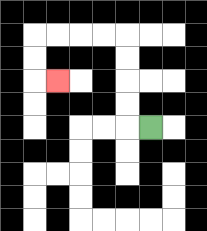{'start': '[6, 5]', 'end': '[2, 3]', 'path_directions': 'L,U,U,U,U,L,L,L,L,D,D,R', 'path_coordinates': '[[6, 5], [5, 5], [5, 4], [5, 3], [5, 2], [5, 1], [4, 1], [3, 1], [2, 1], [1, 1], [1, 2], [1, 3], [2, 3]]'}